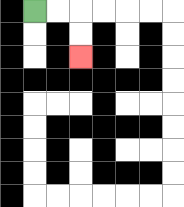{'start': '[1, 0]', 'end': '[3, 2]', 'path_directions': 'R,R,D,D', 'path_coordinates': '[[1, 0], [2, 0], [3, 0], [3, 1], [3, 2]]'}